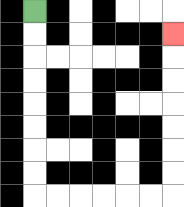{'start': '[1, 0]', 'end': '[7, 1]', 'path_directions': 'D,D,D,D,D,D,D,D,R,R,R,R,R,R,U,U,U,U,U,U,U', 'path_coordinates': '[[1, 0], [1, 1], [1, 2], [1, 3], [1, 4], [1, 5], [1, 6], [1, 7], [1, 8], [2, 8], [3, 8], [4, 8], [5, 8], [6, 8], [7, 8], [7, 7], [7, 6], [7, 5], [7, 4], [7, 3], [7, 2], [7, 1]]'}